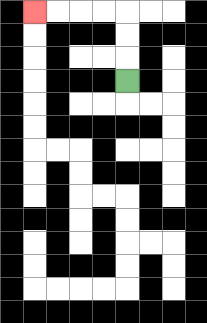{'start': '[5, 3]', 'end': '[1, 0]', 'path_directions': 'U,U,U,L,L,L,L', 'path_coordinates': '[[5, 3], [5, 2], [5, 1], [5, 0], [4, 0], [3, 0], [2, 0], [1, 0]]'}